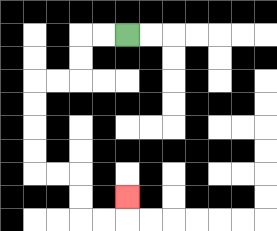{'start': '[5, 1]', 'end': '[5, 8]', 'path_directions': 'L,L,D,D,L,L,D,D,D,D,R,R,D,D,R,R,U', 'path_coordinates': '[[5, 1], [4, 1], [3, 1], [3, 2], [3, 3], [2, 3], [1, 3], [1, 4], [1, 5], [1, 6], [1, 7], [2, 7], [3, 7], [3, 8], [3, 9], [4, 9], [5, 9], [5, 8]]'}